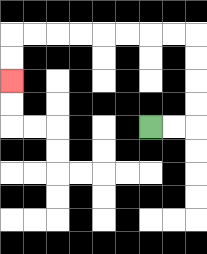{'start': '[6, 5]', 'end': '[0, 3]', 'path_directions': 'R,R,U,U,U,U,L,L,L,L,L,L,L,L,D,D', 'path_coordinates': '[[6, 5], [7, 5], [8, 5], [8, 4], [8, 3], [8, 2], [8, 1], [7, 1], [6, 1], [5, 1], [4, 1], [3, 1], [2, 1], [1, 1], [0, 1], [0, 2], [0, 3]]'}